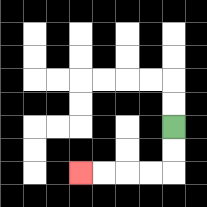{'start': '[7, 5]', 'end': '[3, 7]', 'path_directions': 'D,D,L,L,L,L', 'path_coordinates': '[[7, 5], [7, 6], [7, 7], [6, 7], [5, 7], [4, 7], [3, 7]]'}